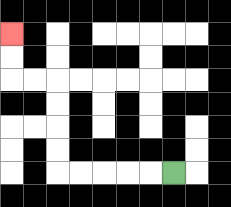{'start': '[7, 7]', 'end': '[0, 1]', 'path_directions': 'L,L,L,L,L,U,U,U,U,L,L,U,U', 'path_coordinates': '[[7, 7], [6, 7], [5, 7], [4, 7], [3, 7], [2, 7], [2, 6], [2, 5], [2, 4], [2, 3], [1, 3], [0, 3], [0, 2], [0, 1]]'}